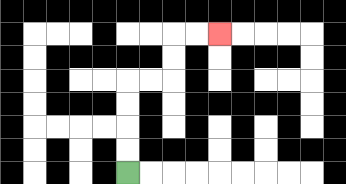{'start': '[5, 7]', 'end': '[9, 1]', 'path_directions': 'U,U,U,U,R,R,U,U,R,R', 'path_coordinates': '[[5, 7], [5, 6], [5, 5], [5, 4], [5, 3], [6, 3], [7, 3], [7, 2], [7, 1], [8, 1], [9, 1]]'}